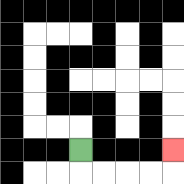{'start': '[3, 6]', 'end': '[7, 6]', 'path_directions': 'D,R,R,R,R,U', 'path_coordinates': '[[3, 6], [3, 7], [4, 7], [5, 7], [6, 7], [7, 7], [7, 6]]'}